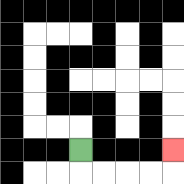{'start': '[3, 6]', 'end': '[7, 6]', 'path_directions': 'D,R,R,R,R,U', 'path_coordinates': '[[3, 6], [3, 7], [4, 7], [5, 7], [6, 7], [7, 7], [7, 6]]'}